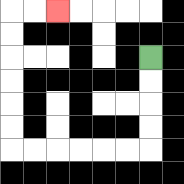{'start': '[6, 2]', 'end': '[2, 0]', 'path_directions': 'D,D,D,D,L,L,L,L,L,L,U,U,U,U,U,U,R,R', 'path_coordinates': '[[6, 2], [6, 3], [6, 4], [6, 5], [6, 6], [5, 6], [4, 6], [3, 6], [2, 6], [1, 6], [0, 6], [0, 5], [0, 4], [0, 3], [0, 2], [0, 1], [0, 0], [1, 0], [2, 0]]'}